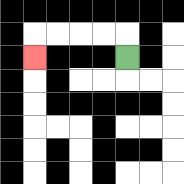{'start': '[5, 2]', 'end': '[1, 2]', 'path_directions': 'U,L,L,L,L,D', 'path_coordinates': '[[5, 2], [5, 1], [4, 1], [3, 1], [2, 1], [1, 1], [1, 2]]'}